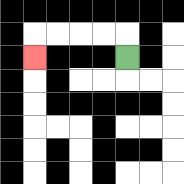{'start': '[5, 2]', 'end': '[1, 2]', 'path_directions': 'U,L,L,L,L,D', 'path_coordinates': '[[5, 2], [5, 1], [4, 1], [3, 1], [2, 1], [1, 1], [1, 2]]'}